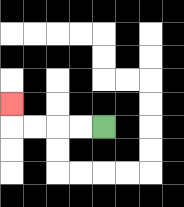{'start': '[4, 5]', 'end': '[0, 4]', 'path_directions': 'L,L,L,L,U', 'path_coordinates': '[[4, 5], [3, 5], [2, 5], [1, 5], [0, 5], [0, 4]]'}